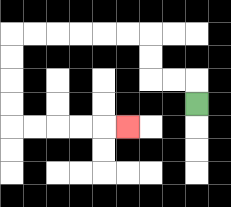{'start': '[8, 4]', 'end': '[5, 5]', 'path_directions': 'U,L,L,U,U,L,L,L,L,L,L,D,D,D,D,R,R,R,R,R', 'path_coordinates': '[[8, 4], [8, 3], [7, 3], [6, 3], [6, 2], [6, 1], [5, 1], [4, 1], [3, 1], [2, 1], [1, 1], [0, 1], [0, 2], [0, 3], [0, 4], [0, 5], [1, 5], [2, 5], [3, 5], [4, 5], [5, 5]]'}